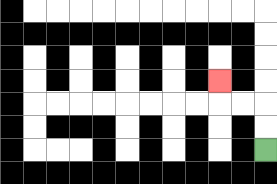{'start': '[11, 6]', 'end': '[9, 3]', 'path_directions': 'U,U,L,L,U', 'path_coordinates': '[[11, 6], [11, 5], [11, 4], [10, 4], [9, 4], [9, 3]]'}